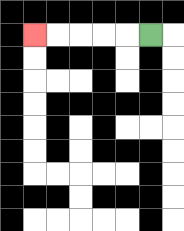{'start': '[6, 1]', 'end': '[1, 1]', 'path_directions': 'L,L,L,L,L', 'path_coordinates': '[[6, 1], [5, 1], [4, 1], [3, 1], [2, 1], [1, 1]]'}